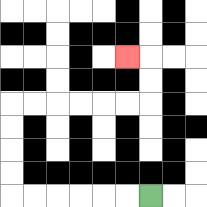{'start': '[6, 8]', 'end': '[5, 2]', 'path_directions': 'L,L,L,L,L,L,U,U,U,U,R,R,R,R,R,R,U,U,L', 'path_coordinates': '[[6, 8], [5, 8], [4, 8], [3, 8], [2, 8], [1, 8], [0, 8], [0, 7], [0, 6], [0, 5], [0, 4], [1, 4], [2, 4], [3, 4], [4, 4], [5, 4], [6, 4], [6, 3], [6, 2], [5, 2]]'}